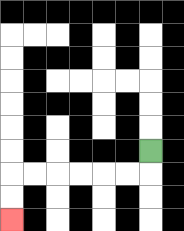{'start': '[6, 6]', 'end': '[0, 9]', 'path_directions': 'D,L,L,L,L,L,L,D,D', 'path_coordinates': '[[6, 6], [6, 7], [5, 7], [4, 7], [3, 7], [2, 7], [1, 7], [0, 7], [0, 8], [0, 9]]'}